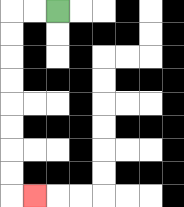{'start': '[2, 0]', 'end': '[1, 8]', 'path_directions': 'L,L,D,D,D,D,D,D,D,D,R', 'path_coordinates': '[[2, 0], [1, 0], [0, 0], [0, 1], [0, 2], [0, 3], [0, 4], [0, 5], [0, 6], [0, 7], [0, 8], [1, 8]]'}